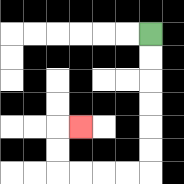{'start': '[6, 1]', 'end': '[3, 5]', 'path_directions': 'D,D,D,D,D,D,L,L,L,L,U,U,R', 'path_coordinates': '[[6, 1], [6, 2], [6, 3], [6, 4], [6, 5], [6, 6], [6, 7], [5, 7], [4, 7], [3, 7], [2, 7], [2, 6], [2, 5], [3, 5]]'}